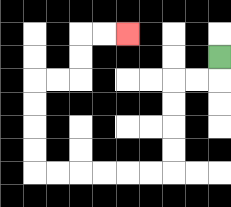{'start': '[9, 2]', 'end': '[5, 1]', 'path_directions': 'D,L,L,D,D,D,D,L,L,L,L,L,L,U,U,U,U,R,R,U,U,R,R', 'path_coordinates': '[[9, 2], [9, 3], [8, 3], [7, 3], [7, 4], [7, 5], [7, 6], [7, 7], [6, 7], [5, 7], [4, 7], [3, 7], [2, 7], [1, 7], [1, 6], [1, 5], [1, 4], [1, 3], [2, 3], [3, 3], [3, 2], [3, 1], [4, 1], [5, 1]]'}